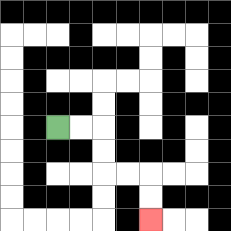{'start': '[2, 5]', 'end': '[6, 9]', 'path_directions': 'R,R,D,D,R,R,D,D', 'path_coordinates': '[[2, 5], [3, 5], [4, 5], [4, 6], [4, 7], [5, 7], [6, 7], [6, 8], [6, 9]]'}